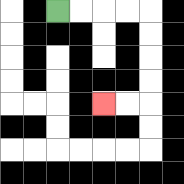{'start': '[2, 0]', 'end': '[4, 4]', 'path_directions': 'R,R,R,R,D,D,D,D,L,L', 'path_coordinates': '[[2, 0], [3, 0], [4, 0], [5, 0], [6, 0], [6, 1], [6, 2], [6, 3], [6, 4], [5, 4], [4, 4]]'}